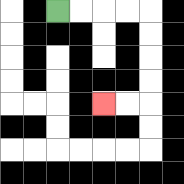{'start': '[2, 0]', 'end': '[4, 4]', 'path_directions': 'R,R,R,R,D,D,D,D,L,L', 'path_coordinates': '[[2, 0], [3, 0], [4, 0], [5, 0], [6, 0], [6, 1], [6, 2], [6, 3], [6, 4], [5, 4], [4, 4]]'}